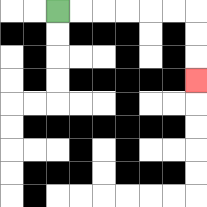{'start': '[2, 0]', 'end': '[8, 3]', 'path_directions': 'R,R,R,R,R,R,D,D,D', 'path_coordinates': '[[2, 0], [3, 0], [4, 0], [5, 0], [6, 0], [7, 0], [8, 0], [8, 1], [8, 2], [8, 3]]'}